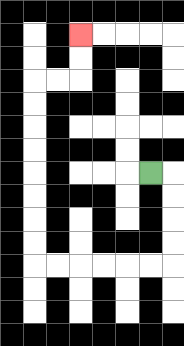{'start': '[6, 7]', 'end': '[3, 1]', 'path_directions': 'R,D,D,D,D,L,L,L,L,L,L,U,U,U,U,U,U,U,U,R,R,U,U', 'path_coordinates': '[[6, 7], [7, 7], [7, 8], [7, 9], [7, 10], [7, 11], [6, 11], [5, 11], [4, 11], [3, 11], [2, 11], [1, 11], [1, 10], [1, 9], [1, 8], [1, 7], [1, 6], [1, 5], [1, 4], [1, 3], [2, 3], [3, 3], [3, 2], [3, 1]]'}